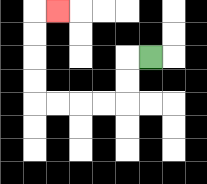{'start': '[6, 2]', 'end': '[2, 0]', 'path_directions': 'L,D,D,L,L,L,L,U,U,U,U,R', 'path_coordinates': '[[6, 2], [5, 2], [5, 3], [5, 4], [4, 4], [3, 4], [2, 4], [1, 4], [1, 3], [1, 2], [1, 1], [1, 0], [2, 0]]'}